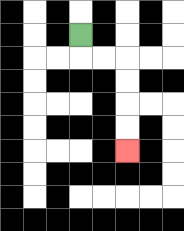{'start': '[3, 1]', 'end': '[5, 6]', 'path_directions': 'D,R,R,D,D,D,D', 'path_coordinates': '[[3, 1], [3, 2], [4, 2], [5, 2], [5, 3], [5, 4], [5, 5], [5, 6]]'}